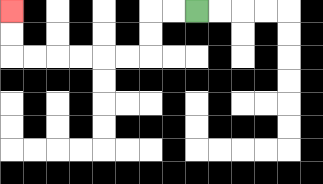{'start': '[8, 0]', 'end': '[0, 0]', 'path_directions': 'L,L,D,D,L,L,L,L,L,L,U,U', 'path_coordinates': '[[8, 0], [7, 0], [6, 0], [6, 1], [6, 2], [5, 2], [4, 2], [3, 2], [2, 2], [1, 2], [0, 2], [0, 1], [0, 0]]'}